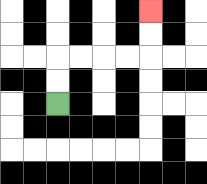{'start': '[2, 4]', 'end': '[6, 0]', 'path_directions': 'U,U,R,R,R,R,U,U', 'path_coordinates': '[[2, 4], [2, 3], [2, 2], [3, 2], [4, 2], [5, 2], [6, 2], [6, 1], [6, 0]]'}